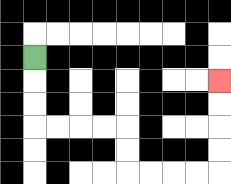{'start': '[1, 2]', 'end': '[9, 3]', 'path_directions': 'D,D,D,R,R,R,R,D,D,R,R,R,R,U,U,U,U', 'path_coordinates': '[[1, 2], [1, 3], [1, 4], [1, 5], [2, 5], [3, 5], [4, 5], [5, 5], [5, 6], [5, 7], [6, 7], [7, 7], [8, 7], [9, 7], [9, 6], [9, 5], [9, 4], [9, 3]]'}